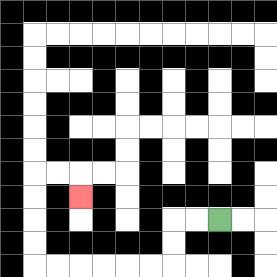{'start': '[9, 9]', 'end': '[3, 8]', 'path_directions': 'L,L,D,D,L,L,L,L,L,L,U,U,U,U,R,R,D', 'path_coordinates': '[[9, 9], [8, 9], [7, 9], [7, 10], [7, 11], [6, 11], [5, 11], [4, 11], [3, 11], [2, 11], [1, 11], [1, 10], [1, 9], [1, 8], [1, 7], [2, 7], [3, 7], [3, 8]]'}